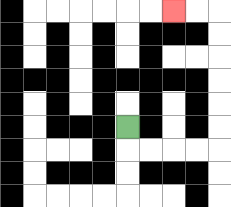{'start': '[5, 5]', 'end': '[7, 0]', 'path_directions': 'D,R,R,R,R,U,U,U,U,U,U,L,L', 'path_coordinates': '[[5, 5], [5, 6], [6, 6], [7, 6], [8, 6], [9, 6], [9, 5], [9, 4], [9, 3], [9, 2], [9, 1], [9, 0], [8, 0], [7, 0]]'}